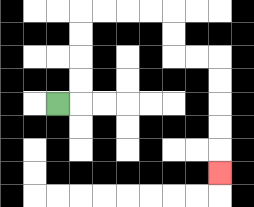{'start': '[2, 4]', 'end': '[9, 7]', 'path_directions': 'R,U,U,U,U,R,R,R,R,D,D,R,R,D,D,D,D,D', 'path_coordinates': '[[2, 4], [3, 4], [3, 3], [3, 2], [3, 1], [3, 0], [4, 0], [5, 0], [6, 0], [7, 0], [7, 1], [7, 2], [8, 2], [9, 2], [9, 3], [9, 4], [9, 5], [9, 6], [9, 7]]'}